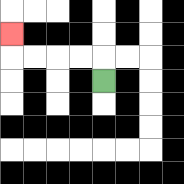{'start': '[4, 3]', 'end': '[0, 1]', 'path_directions': 'U,L,L,L,L,U', 'path_coordinates': '[[4, 3], [4, 2], [3, 2], [2, 2], [1, 2], [0, 2], [0, 1]]'}